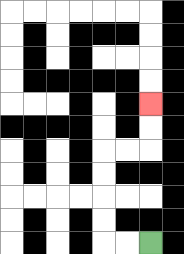{'start': '[6, 10]', 'end': '[6, 4]', 'path_directions': 'L,L,U,U,U,U,R,R,U,U', 'path_coordinates': '[[6, 10], [5, 10], [4, 10], [4, 9], [4, 8], [4, 7], [4, 6], [5, 6], [6, 6], [6, 5], [6, 4]]'}